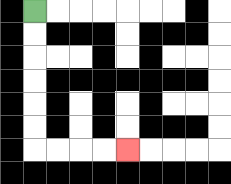{'start': '[1, 0]', 'end': '[5, 6]', 'path_directions': 'D,D,D,D,D,D,R,R,R,R', 'path_coordinates': '[[1, 0], [1, 1], [1, 2], [1, 3], [1, 4], [1, 5], [1, 6], [2, 6], [3, 6], [4, 6], [5, 6]]'}